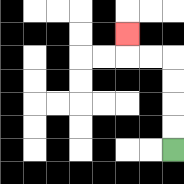{'start': '[7, 6]', 'end': '[5, 1]', 'path_directions': 'U,U,U,U,L,L,U', 'path_coordinates': '[[7, 6], [7, 5], [7, 4], [7, 3], [7, 2], [6, 2], [5, 2], [5, 1]]'}